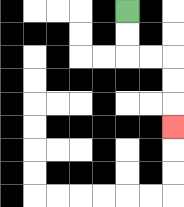{'start': '[5, 0]', 'end': '[7, 5]', 'path_directions': 'D,D,R,R,D,D,D', 'path_coordinates': '[[5, 0], [5, 1], [5, 2], [6, 2], [7, 2], [7, 3], [7, 4], [7, 5]]'}